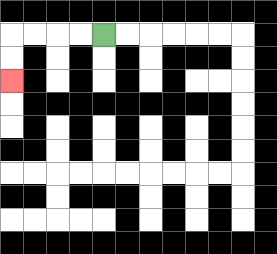{'start': '[4, 1]', 'end': '[0, 3]', 'path_directions': 'L,L,L,L,D,D', 'path_coordinates': '[[4, 1], [3, 1], [2, 1], [1, 1], [0, 1], [0, 2], [0, 3]]'}